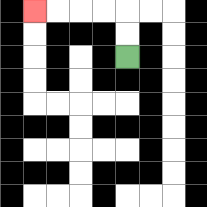{'start': '[5, 2]', 'end': '[1, 0]', 'path_directions': 'U,U,L,L,L,L', 'path_coordinates': '[[5, 2], [5, 1], [5, 0], [4, 0], [3, 0], [2, 0], [1, 0]]'}